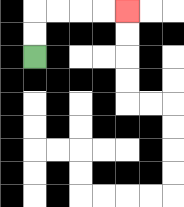{'start': '[1, 2]', 'end': '[5, 0]', 'path_directions': 'U,U,R,R,R,R', 'path_coordinates': '[[1, 2], [1, 1], [1, 0], [2, 0], [3, 0], [4, 0], [5, 0]]'}